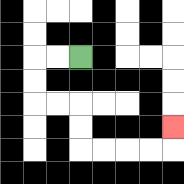{'start': '[3, 2]', 'end': '[7, 5]', 'path_directions': 'L,L,D,D,R,R,D,D,R,R,R,R,U', 'path_coordinates': '[[3, 2], [2, 2], [1, 2], [1, 3], [1, 4], [2, 4], [3, 4], [3, 5], [3, 6], [4, 6], [5, 6], [6, 6], [7, 6], [7, 5]]'}